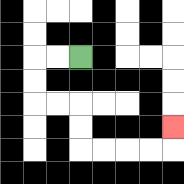{'start': '[3, 2]', 'end': '[7, 5]', 'path_directions': 'L,L,D,D,R,R,D,D,R,R,R,R,U', 'path_coordinates': '[[3, 2], [2, 2], [1, 2], [1, 3], [1, 4], [2, 4], [3, 4], [3, 5], [3, 6], [4, 6], [5, 6], [6, 6], [7, 6], [7, 5]]'}